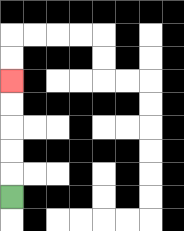{'start': '[0, 8]', 'end': '[0, 3]', 'path_directions': 'U,U,U,U,U', 'path_coordinates': '[[0, 8], [0, 7], [0, 6], [0, 5], [0, 4], [0, 3]]'}